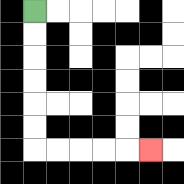{'start': '[1, 0]', 'end': '[6, 6]', 'path_directions': 'D,D,D,D,D,D,R,R,R,R,R', 'path_coordinates': '[[1, 0], [1, 1], [1, 2], [1, 3], [1, 4], [1, 5], [1, 6], [2, 6], [3, 6], [4, 6], [5, 6], [6, 6]]'}